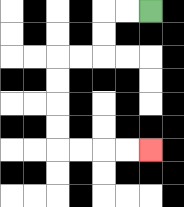{'start': '[6, 0]', 'end': '[6, 6]', 'path_directions': 'L,L,D,D,L,L,D,D,D,D,R,R,R,R', 'path_coordinates': '[[6, 0], [5, 0], [4, 0], [4, 1], [4, 2], [3, 2], [2, 2], [2, 3], [2, 4], [2, 5], [2, 6], [3, 6], [4, 6], [5, 6], [6, 6]]'}